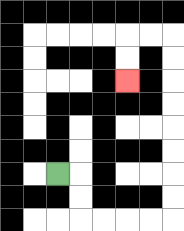{'start': '[2, 7]', 'end': '[5, 3]', 'path_directions': 'R,D,D,R,R,R,R,U,U,U,U,U,U,U,U,L,L,D,D', 'path_coordinates': '[[2, 7], [3, 7], [3, 8], [3, 9], [4, 9], [5, 9], [6, 9], [7, 9], [7, 8], [7, 7], [7, 6], [7, 5], [7, 4], [7, 3], [7, 2], [7, 1], [6, 1], [5, 1], [5, 2], [5, 3]]'}